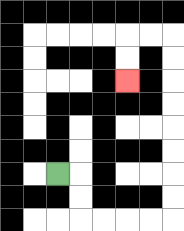{'start': '[2, 7]', 'end': '[5, 3]', 'path_directions': 'R,D,D,R,R,R,R,U,U,U,U,U,U,U,U,L,L,D,D', 'path_coordinates': '[[2, 7], [3, 7], [3, 8], [3, 9], [4, 9], [5, 9], [6, 9], [7, 9], [7, 8], [7, 7], [7, 6], [7, 5], [7, 4], [7, 3], [7, 2], [7, 1], [6, 1], [5, 1], [5, 2], [5, 3]]'}